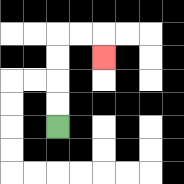{'start': '[2, 5]', 'end': '[4, 2]', 'path_directions': 'U,U,U,U,R,R,D', 'path_coordinates': '[[2, 5], [2, 4], [2, 3], [2, 2], [2, 1], [3, 1], [4, 1], [4, 2]]'}